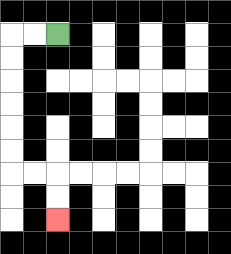{'start': '[2, 1]', 'end': '[2, 9]', 'path_directions': 'L,L,D,D,D,D,D,D,R,R,D,D', 'path_coordinates': '[[2, 1], [1, 1], [0, 1], [0, 2], [0, 3], [0, 4], [0, 5], [0, 6], [0, 7], [1, 7], [2, 7], [2, 8], [2, 9]]'}